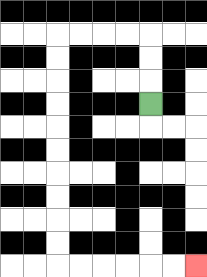{'start': '[6, 4]', 'end': '[8, 11]', 'path_directions': 'U,U,U,L,L,L,L,D,D,D,D,D,D,D,D,D,D,R,R,R,R,R,R', 'path_coordinates': '[[6, 4], [6, 3], [6, 2], [6, 1], [5, 1], [4, 1], [3, 1], [2, 1], [2, 2], [2, 3], [2, 4], [2, 5], [2, 6], [2, 7], [2, 8], [2, 9], [2, 10], [2, 11], [3, 11], [4, 11], [5, 11], [6, 11], [7, 11], [8, 11]]'}